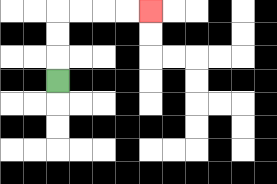{'start': '[2, 3]', 'end': '[6, 0]', 'path_directions': 'U,U,U,R,R,R,R', 'path_coordinates': '[[2, 3], [2, 2], [2, 1], [2, 0], [3, 0], [4, 0], [5, 0], [6, 0]]'}